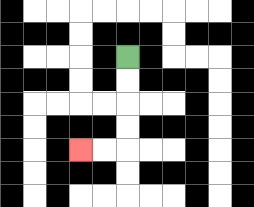{'start': '[5, 2]', 'end': '[3, 6]', 'path_directions': 'D,D,D,D,L,L', 'path_coordinates': '[[5, 2], [5, 3], [5, 4], [5, 5], [5, 6], [4, 6], [3, 6]]'}